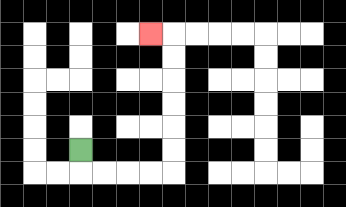{'start': '[3, 6]', 'end': '[6, 1]', 'path_directions': 'D,R,R,R,R,U,U,U,U,U,U,L', 'path_coordinates': '[[3, 6], [3, 7], [4, 7], [5, 7], [6, 7], [7, 7], [7, 6], [7, 5], [7, 4], [7, 3], [7, 2], [7, 1], [6, 1]]'}